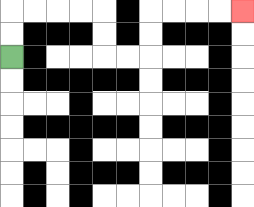{'start': '[0, 2]', 'end': '[10, 0]', 'path_directions': 'U,U,R,R,R,R,D,D,R,R,U,U,R,R,R,R', 'path_coordinates': '[[0, 2], [0, 1], [0, 0], [1, 0], [2, 0], [3, 0], [4, 0], [4, 1], [4, 2], [5, 2], [6, 2], [6, 1], [6, 0], [7, 0], [8, 0], [9, 0], [10, 0]]'}